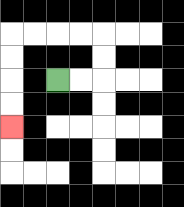{'start': '[2, 3]', 'end': '[0, 5]', 'path_directions': 'R,R,U,U,L,L,L,L,D,D,D,D', 'path_coordinates': '[[2, 3], [3, 3], [4, 3], [4, 2], [4, 1], [3, 1], [2, 1], [1, 1], [0, 1], [0, 2], [0, 3], [0, 4], [0, 5]]'}